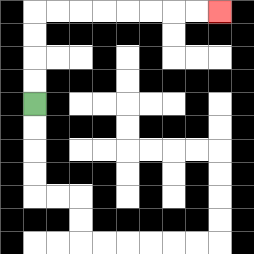{'start': '[1, 4]', 'end': '[9, 0]', 'path_directions': 'U,U,U,U,R,R,R,R,R,R,R,R', 'path_coordinates': '[[1, 4], [1, 3], [1, 2], [1, 1], [1, 0], [2, 0], [3, 0], [4, 0], [5, 0], [6, 0], [7, 0], [8, 0], [9, 0]]'}